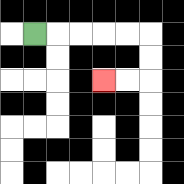{'start': '[1, 1]', 'end': '[4, 3]', 'path_directions': 'R,R,R,R,R,D,D,L,L', 'path_coordinates': '[[1, 1], [2, 1], [3, 1], [4, 1], [5, 1], [6, 1], [6, 2], [6, 3], [5, 3], [4, 3]]'}